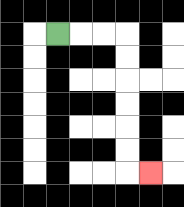{'start': '[2, 1]', 'end': '[6, 7]', 'path_directions': 'R,R,R,D,D,D,D,D,D,R', 'path_coordinates': '[[2, 1], [3, 1], [4, 1], [5, 1], [5, 2], [5, 3], [5, 4], [5, 5], [5, 6], [5, 7], [6, 7]]'}